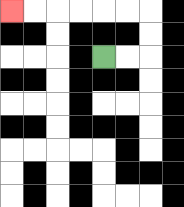{'start': '[4, 2]', 'end': '[0, 0]', 'path_directions': 'R,R,U,U,L,L,L,L,L,L', 'path_coordinates': '[[4, 2], [5, 2], [6, 2], [6, 1], [6, 0], [5, 0], [4, 0], [3, 0], [2, 0], [1, 0], [0, 0]]'}